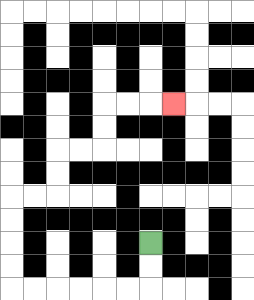{'start': '[6, 10]', 'end': '[7, 4]', 'path_directions': 'D,D,L,L,L,L,L,L,U,U,U,U,R,R,U,U,R,R,U,U,R,R,R', 'path_coordinates': '[[6, 10], [6, 11], [6, 12], [5, 12], [4, 12], [3, 12], [2, 12], [1, 12], [0, 12], [0, 11], [0, 10], [0, 9], [0, 8], [1, 8], [2, 8], [2, 7], [2, 6], [3, 6], [4, 6], [4, 5], [4, 4], [5, 4], [6, 4], [7, 4]]'}